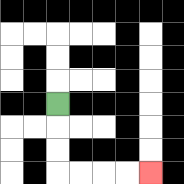{'start': '[2, 4]', 'end': '[6, 7]', 'path_directions': 'D,D,D,R,R,R,R', 'path_coordinates': '[[2, 4], [2, 5], [2, 6], [2, 7], [3, 7], [4, 7], [5, 7], [6, 7]]'}